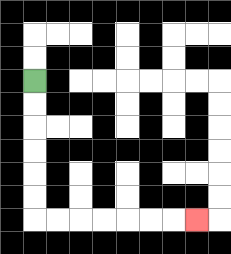{'start': '[1, 3]', 'end': '[8, 9]', 'path_directions': 'D,D,D,D,D,D,R,R,R,R,R,R,R', 'path_coordinates': '[[1, 3], [1, 4], [1, 5], [1, 6], [1, 7], [1, 8], [1, 9], [2, 9], [3, 9], [4, 9], [5, 9], [6, 9], [7, 9], [8, 9]]'}